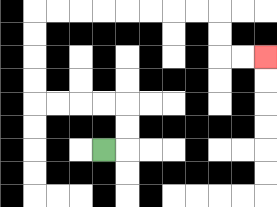{'start': '[4, 6]', 'end': '[11, 2]', 'path_directions': 'R,U,U,L,L,L,L,U,U,U,U,R,R,R,R,R,R,R,R,D,D,R,R', 'path_coordinates': '[[4, 6], [5, 6], [5, 5], [5, 4], [4, 4], [3, 4], [2, 4], [1, 4], [1, 3], [1, 2], [1, 1], [1, 0], [2, 0], [3, 0], [4, 0], [5, 0], [6, 0], [7, 0], [8, 0], [9, 0], [9, 1], [9, 2], [10, 2], [11, 2]]'}